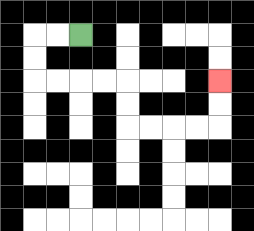{'start': '[3, 1]', 'end': '[9, 3]', 'path_directions': 'L,L,D,D,R,R,R,R,D,D,R,R,R,R,U,U', 'path_coordinates': '[[3, 1], [2, 1], [1, 1], [1, 2], [1, 3], [2, 3], [3, 3], [4, 3], [5, 3], [5, 4], [5, 5], [6, 5], [7, 5], [8, 5], [9, 5], [9, 4], [9, 3]]'}